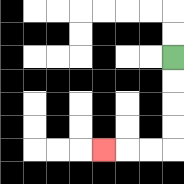{'start': '[7, 2]', 'end': '[4, 6]', 'path_directions': 'D,D,D,D,L,L,L', 'path_coordinates': '[[7, 2], [7, 3], [7, 4], [7, 5], [7, 6], [6, 6], [5, 6], [4, 6]]'}